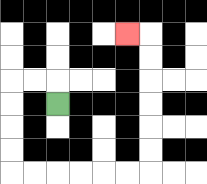{'start': '[2, 4]', 'end': '[5, 1]', 'path_directions': 'U,L,L,D,D,D,D,R,R,R,R,R,R,U,U,U,U,U,U,L', 'path_coordinates': '[[2, 4], [2, 3], [1, 3], [0, 3], [0, 4], [0, 5], [0, 6], [0, 7], [1, 7], [2, 7], [3, 7], [4, 7], [5, 7], [6, 7], [6, 6], [6, 5], [6, 4], [6, 3], [6, 2], [6, 1], [5, 1]]'}